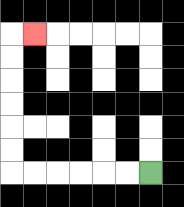{'start': '[6, 7]', 'end': '[1, 1]', 'path_directions': 'L,L,L,L,L,L,U,U,U,U,U,U,R', 'path_coordinates': '[[6, 7], [5, 7], [4, 7], [3, 7], [2, 7], [1, 7], [0, 7], [0, 6], [0, 5], [0, 4], [0, 3], [0, 2], [0, 1], [1, 1]]'}